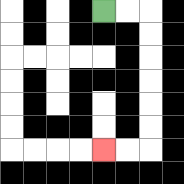{'start': '[4, 0]', 'end': '[4, 6]', 'path_directions': 'R,R,D,D,D,D,D,D,L,L', 'path_coordinates': '[[4, 0], [5, 0], [6, 0], [6, 1], [6, 2], [6, 3], [6, 4], [6, 5], [6, 6], [5, 6], [4, 6]]'}